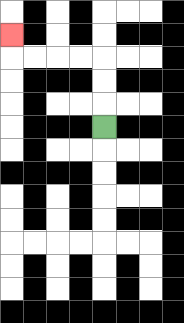{'start': '[4, 5]', 'end': '[0, 1]', 'path_directions': 'U,U,U,L,L,L,L,U', 'path_coordinates': '[[4, 5], [4, 4], [4, 3], [4, 2], [3, 2], [2, 2], [1, 2], [0, 2], [0, 1]]'}